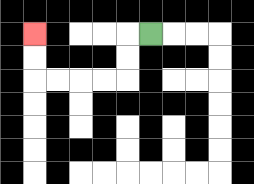{'start': '[6, 1]', 'end': '[1, 1]', 'path_directions': 'L,D,D,L,L,L,L,U,U', 'path_coordinates': '[[6, 1], [5, 1], [5, 2], [5, 3], [4, 3], [3, 3], [2, 3], [1, 3], [1, 2], [1, 1]]'}